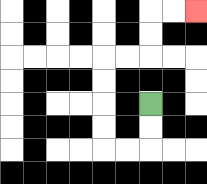{'start': '[6, 4]', 'end': '[8, 0]', 'path_directions': 'D,D,L,L,U,U,U,U,R,R,U,U,R,R', 'path_coordinates': '[[6, 4], [6, 5], [6, 6], [5, 6], [4, 6], [4, 5], [4, 4], [4, 3], [4, 2], [5, 2], [6, 2], [6, 1], [6, 0], [7, 0], [8, 0]]'}